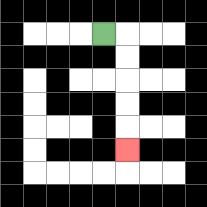{'start': '[4, 1]', 'end': '[5, 6]', 'path_directions': 'R,D,D,D,D,D', 'path_coordinates': '[[4, 1], [5, 1], [5, 2], [5, 3], [5, 4], [5, 5], [5, 6]]'}